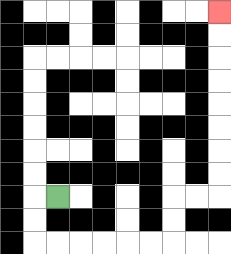{'start': '[2, 8]', 'end': '[9, 0]', 'path_directions': 'L,D,D,R,R,R,R,R,R,U,U,R,R,U,U,U,U,U,U,U,U', 'path_coordinates': '[[2, 8], [1, 8], [1, 9], [1, 10], [2, 10], [3, 10], [4, 10], [5, 10], [6, 10], [7, 10], [7, 9], [7, 8], [8, 8], [9, 8], [9, 7], [9, 6], [9, 5], [9, 4], [9, 3], [9, 2], [9, 1], [9, 0]]'}